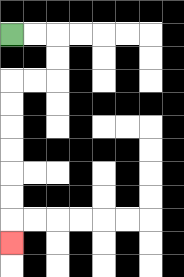{'start': '[0, 1]', 'end': '[0, 10]', 'path_directions': 'R,R,D,D,L,L,D,D,D,D,D,D,D', 'path_coordinates': '[[0, 1], [1, 1], [2, 1], [2, 2], [2, 3], [1, 3], [0, 3], [0, 4], [0, 5], [0, 6], [0, 7], [0, 8], [0, 9], [0, 10]]'}